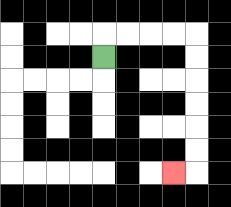{'start': '[4, 2]', 'end': '[7, 7]', 'path_directions': 'U,R,R,R,R,D,D,D,D,D,D,L', 'path_coordinates': '[[4, 2], [4, 1], [5, 1], [6, 1], [7, 1], [8, 1], [8, 2], [8, 3], [8, 4], [8, 5], [8, 6], [8, 7], [7, 7]]'}